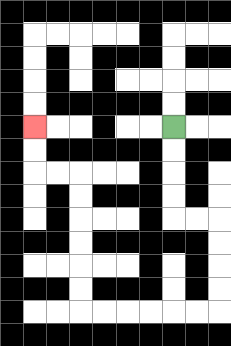{'start': '[7, 5]', 'end': '[1, 5]', 'path_directions': 'D,D,D,D,R,R,D,D,D,D,L,L,L,L,L,L,U,U,U,U,U,U,L,L,U,U', 'path_coordinates': '[[7, 5], [7, 6], [7, 7], [7, 8], [7, 9], [8, 9], [9, 9], [9, 10], [9, 11], [9, 12], [9, 13], [8, 13], [7, 13], [6, 13], [5, 13], [4, 13], [3, 13], [3, 12], [3, 11], [3, 10], [3, 9], [3, 8], [3, 7], [2, 7], [1, 7], [1, 6], [1, 5]]'}